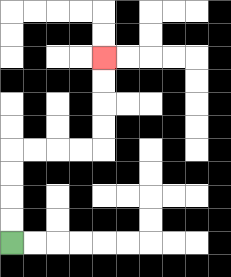{'start': '[0, 10]', 'end': '[4, 2]', 'path_directions': 'U,U,U,U,R,R,R,R,U,U,U,U', 'path_coordinates': '[[0, 10], [0, 9], [0, 8], [0, 7], [0, 6], [1, 6], [2, 6], [3, 6], [4, 6], [4, 5], [4, 4], [4, 3], [4, 2]]'}